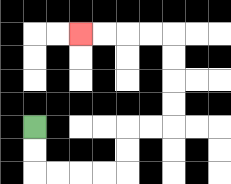{'start': '[1, 5]', 'end': '[3, 1]', 'path_directions': 'D,D,R,R,R,R,U,U,R,R,U,U,U,U,L,L,L,L', 'path_coordinates': '[[1, 5], [1, 6], [1, 7], [2, 7], [3, 7], [4, 7], [5, 7], [5, 6], [5, 5], [6, 5], [7, 5], [7, 4], [7, 3], [7, 2], [7, 1], [6, 1], [5, 1], [4, 1], [3, 1]]'}